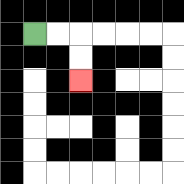{'start': '[1, 1]', 'end': '[3, 3]', 'path_directions': 'R,R,D,D', 'path_coordinates': '[[1, 1], [2, 1], [3, 1], [3, 2], [3, 3]]'}